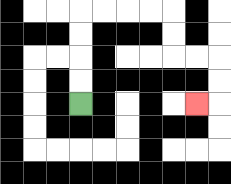{'start': '[3, 4]', 'end': '[8, 4]', 'path_directions': 'U,U,U,U,R,R,R,R,D,D,R,R,D,D,L', 'path_coordinates': '[[3, 4], [3, 3], [3, 2], [3, 1], [3, 0], [4, 0], [5, 0], [6, 0], [7, 0], [7, 1], [7, 2], [8, 2], [9, 2], [9, 3], [9, 4], [8, 4]]'}